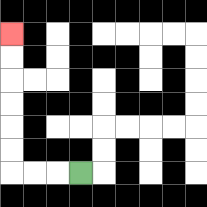{'start': '[3, 7]', 'end': '[0, 1]', 'path_directions': 'L,L,L,U,U,U,U,U,U', 'path_coordinates': '[[3, 7], [2, 7], [1, 7], [0, 7], [0, 6], [0, 5], [0, 4], [0, 3], [0, 2], [0, 1]]'}